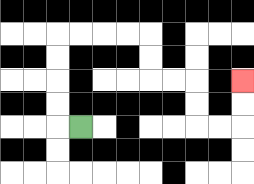{'start': '[3, 5]', 'end': '[10, 3]', 'path_directions': 'L,U,U,U,U,R,R,R,R,D,D,R,R,D,D,R,R,U,U', 'path_coordinates': '[[3, 5], [2, 5], [2, 4], [2, 3], [2, 2], [2, 1], [3, 1], [4, 1], [5, 1], [6, 1], [6, 2], [6, 3], [7, 3], [8, 3], [8, 4], [8, 5], [9, 5], [10, 5], [10, 4], [10, 3]]'}